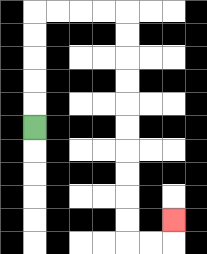{'start': '[1, 5]', 'end': '[7, 9]', 'path_directions': 'U,U,U,U,U,R,R,R,R,D,D,D,D,D,D,D,D,D,D,R,R,U', 'path_coordinates': '[[1, 5], [1, 4], [1, 3], [1, 2], [1, 1], [1, 0], [2, 0], [3, 0], [4, 0], [5, 0], [5, 1], [5, 2], [5, 3], [5, 4], [5, 5], [5, 6], [5, 7], [5, 8], [5, 9], [5, 10], [6, 10], [7, 10], [7, 9]]'}